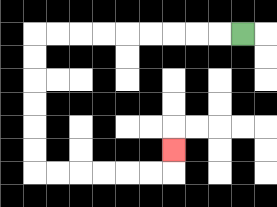{'start': '[10, 1]', 'end': '[7, 6]', 'path_directions': 'L,L,L,L,L,L,L,L,L,D,D,D,D,D,D,R,R,R,R,R,R,U', 'path_coordinates': '[[10, 1], [9, 1], [8, 1], [7, 1], [6, 1], [5, 1], [4, 1], [3, 1], [2, 1], [1, 1], [1, 2], [1, 3], [1, 4], [1, 5], [1, 6], [1, 7], [2, 7], [3, 7], [4, 7], [5, 7], [6, 7], [7, 7], [7, 6]]'}